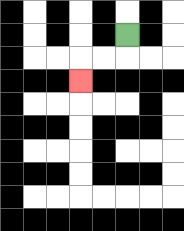{'start': '[5, 1]', 'end': '[3, 3]', 'path_directions': 'D,L,L,D', 'path_coordinates': '[[5, 1], [5, 2], [4, 2], [3, 2], [3, 3]]'}